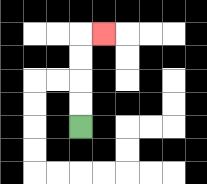{'start': '[3, 5]', 'end': '[4, 1]', 'path_directions': 'U,U,U,U,R', 'path_coordinates': '[[3, 5], [3, 4], [3, 3], [3, 2], [3, 1], [4, 1]]'}